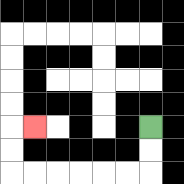{'start': '[6, 5]', 'end': '[1, 5]', 'path_directions': 'D,D,L,L,L,L,L,L,U,U,R', 'path_coordinates': '[[6, 5], [6, 6], [6, 7], [5, 7], [4, 7], [3, 7], [2, 7], [1, 7], [0, 7], [0, 6], [0, 5], [1, 5]]'}